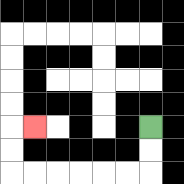{'start': '[6, 5]', 'end': '[1, 5]', 'path_directions': 'D,D,L,L,L,L,L,L,U,U,R', 'path_coordinates': '[[6, 5], [6, 6], [6, 7], [5, 7], [4, 7], [3, 7], [2, 7], [1, 7], [0, 7], [0, 6], [0, 5], [1, 5]]'}